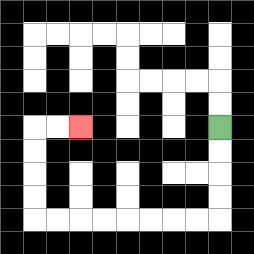{'start': '[9, 5]', 'end': '[3, 5]', 'path_directions': 'D,D,D,D,L,L,L,L,L,L,L,L,U,U,U,U,R,R', 'path_coordinates': '[[9, 5], [9, 6], [9, 7], [9, 8], [9, 9], [8, 9], [7, 9], [6, 9], [5, 9], [4, 9], [3, 9], [2, 9], [1, 9], [1, 8], [1, 7], [1, 6], [1, 5], [2, 5], [3, 5]]'}